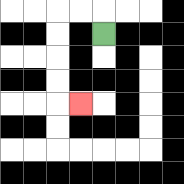{'start': '[4, 1]', 'end': '[3, 4]', 'path_directions': 'U,L,L,D,D,D,D,R', 'path_coordinates': '[[4, 1], [4, 0], [3, 0], [2, 0], [2, 1], [2, 2], [2, 3], [2, 4], [3, 4]]'}